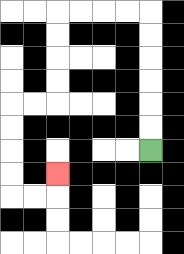{'start': '[6, 6]', 'end': '[2, 7]', 'path_directions': 'U,U,U,U,U,U,L,L,L,L,D,D,D,D,L,L,D,D,D,D,R,R,U', 'path_coordinates': '[[6, 6], [6, 5], [6, 4], [6, 3], [6, 2], [6, 1], [6, 0], [5, 0], [4, 0], [3, 0], [2, 0], [2, 1], [2, 2], [2, 3], [2, 4], [1, 4], [0, 4], [0, 5], [0, 6], [0, 7], [0, 8], [1, 8], [2, 8], [2, 7]]'}